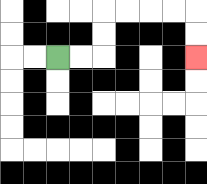{'start': '[2, 2]', 'end': '[8, 2]', 'path_directions': 'R,R,U,U,R,R,R,R,D,D', 'path_coordinates': '[[2, 2], [3, 2], [4, 2], [4, 1], [4, 0], [5, 0], [6, 0], [7, 0], [8, 0], [8, 1], [8, 2]]'}